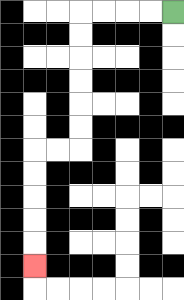{'start': '[7, 0]', 'end': '[1, 11]', 'path_directions': 'L,L,L,L,D,D,D,D,D,D,L,L,D,D,D,D,D', 'path_coordinates': '[[7, 0], [6, 0], [5, 0], [4, 0], [3, 0], [3, 1], [3, 2], [3, 3], [3, 4], [3, 5], [3, 6], [2, 6], [1, 6], [1, 7], [1, 8], [1, 9], [1, 10], [1, 11]]'}